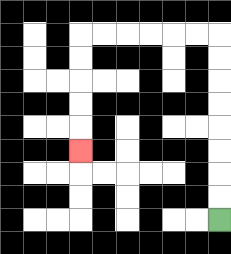{'start': '[9, 9]', 'end': '[3, 6]', 'path_directions': 'U,U,U,U,U,U,U,U,L,L,L,L,L,L,D,D,D,D,D', 'path_coordinates': '[[9, 9], [9, 8], [9, 7], [9, 6], [9, 5], [9, 4], [9, 3], [9, 2], [9, 1], [8, 1], [7, 1], [6, 1], [5, 1], [4, 1], [3, 1], [3, 2], [3, 3], [3, 4], [3, 5], [3, 6]]'}